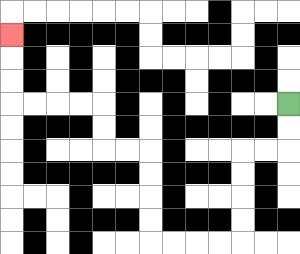{'start': '[12, 4]', 'end': '[0, 1]', 'path_directions': 'D,D,L,L,D,D,D,D,L,L,L,L,U,U,U,U,L,L,U,U,L,L,L,L,U,U,U', 'path_coordinates': '[[12, 4], [12, 5], [12, 6], [11, 6], [10, 6], [10, 7], [10, 8], [10, 9], [10, 10], [9, 10], [8, 10], [7, 10], [6, 10], [6, 9], [6, 8], [6, 7], [6, 6], [5, 6], [4, 6], [4, 5], [4, 4], [3, 4], [2, 4], [1, 4], [0, 4], [0, 3], [0, 2], [0, 1]]'}